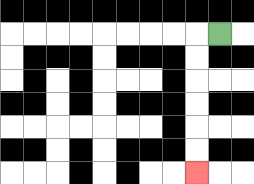{'start': '[9, 1]', 'end': '[8, 7]', 'path_directions': 'L,D,D,D,D,D,D', 'path_coordinates': '[[9, 1], [8, 1], [8, 2], [8, 3], [8, 4], [8, 5], [8, 6], [8, 7]]'}